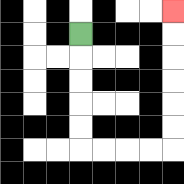{'start': '[3, 1]', 'end': '[7, 0]', 'path_directions': 'D,D,D,D,D,R,R,R,R,U,U,U,U,U,U', 'path_coordinates': '[[3, 1], [3, 2], [3, 3], [3, 4], [3, 5], [3, 6], [4, 6], [5, 6], [6, 6], [7, 6], [7, 5], [7, 4], [7, 3], [7, 2], [7, 1], [7, 0]]'}